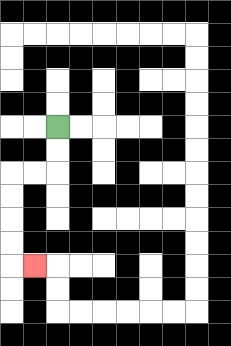{'start': '[2, 5]', 'end': '[1, 11]', 'path_directions': 'D,D,L,L,D,D,D,D,R', 'path_coordinates': '[[2, 5], [2, 6], [2, 7], [1, 7], [0, 7], [0, 8], [0, 9], [0, 10], [0, 11], [1, 11]]'}